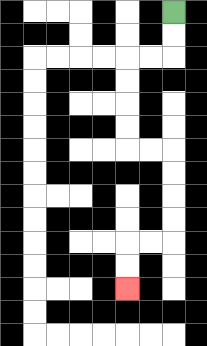{'start': '[7, 0]', 'end': '[5, 12]', 'path_directions': 'D,D,L,L,D,D,D,D,R,R,D,D,D,D,L,L,D,D', 'path_coordinates': '[[7, 0], [7, 1], [7, 2], [6, 2], [5, 2], [5, 3], [5, 4], [5, 5], [5, 6], [6, 6], [7, 6], [7, 7], [7, 8], [7, 9], [7, 10], [6, 10], [5, 10], [5, 11], [5, 12]]'}